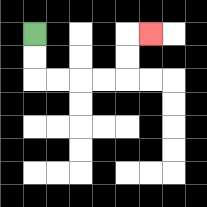{'start': '[1, 1]', 'end': '[6, 1]', 'path_directions': 'D,D,R,R,R,R,U,U,R', 'path_coordinates': '[[1, 1], [1, 2], [1, 3], [2, 3], [3, 3], [4, 3], [5, 3], [5, 2], [5, 1], [6, 1]]'}